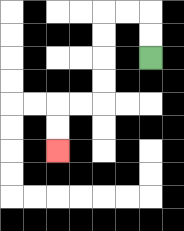{'start': '[6, 2]', 'end': '[2, 6]', 'path_directions': 'U,U,L,L,D,D,D,D,L,L,D,D', 'path_coordinates': '[[6, 2], [6, 1], [6, 0], [5, 0], [4, 0], [4, 1], [4, 2], [4, 3], [4, 4], [3, 4], [2, 4], [2, 5], [2, 6]]'}